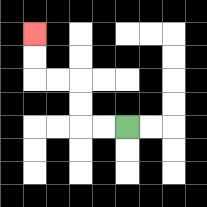{'start': '[5, 5]', 'end': '[1, 1]', 'path_directions': 'L,L,U,U,L,L,U,U', 'path_coordinates': '[[5, 5], [4, 5], [3, 5], [3, 4], [3, 3], [2, 3], [1, 3], [1, 2], [1, 1]]'}